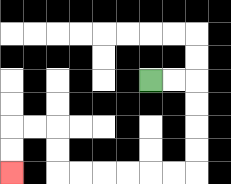{'start': '[6, 3]', 'end': '[0, 7]', 'path_directions': 'R,R,D,D,D,D,L,L,L,L,L,L,U,U,L,L,D,D', 'path_coordinates': '[[6, 3], [7, 3], [8, 3], [8, 4], [8, 5], [8, 6], [8, 7], [7, 7], [6, 7], [5, 7], [4, 7], [3, 7], [2, 7], [2, 6], [2, 5], [1, 5], [0, 5], [0, 6], [0, 7]]'}